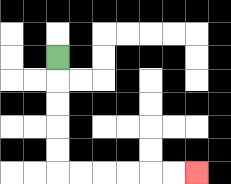{'start': '[2, 2]', 'end': '[8, 7]', 'path_directions': 'D,D,D,D,D,R,R,R,R,R,R', 'path_coordinates': '[[2, 2], [2, 3], [2, 4], [2, 5], [2, 6], [2, 7], [3, 7], [4, 7], [5, 7], [6, 7], [7, 7], [8, 7]]'}